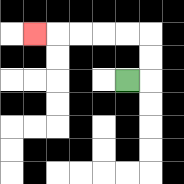{'start': '[5, 3]', 'end': '[1, 1]', 'path_directions': 'R,U,U,L,L,L,L,L', 'path_coordinates': '[[5, 3], [6, 3], [6, 2], [6, 1], [5, 1], [4, 1], [3, 1], [2, 1], [1, 1]]'}